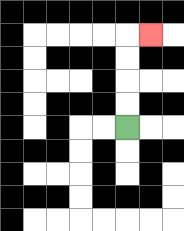{'start': '[5, 5]', 'end': '[6, 1]', 'path_directions': 'U,U,U,U,R', 'path_coordinates': '[[5, 5], [5, 4], [5, 3], [5, 2], [5, 1], [6, 1]]'}